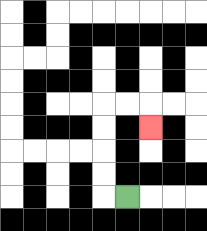{'start': '[5, 8]', 'end': '[6, 5]', 'path_directions': 'L,U,U,U,U,R,R,D', 'path_coordinates': '[[5, 8], [4, 8], [4, 7], [4, 6], [4, 5], [4, 4], [5, 4], [6, 4], [6, 5]]'}